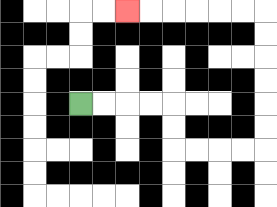{'start': '[3, 4]', 'end': '[5, 0]', 'path_directions': 'R,R,R,R,D,D,R,R,R,R,U,U,U,U,U,U,L,L,L,L,L,L', 'path_coordinates': '[[3, 4], [4, 4], [5, 4], [6, 4], [7, 4], [7, 5], [7, 6], [8, 6], [9, 6], [10, 6], [11, 6], [11, 5], [11, 4], [11, 3], [11, 2], [11, 1], [11, 0], [10, 0], [9, 0], [8, 0], [7, 0], [6, 0], [5, 0]]'}